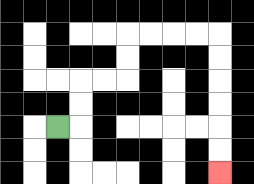{'start': '[2, 5]', 'end': '[9, 7]', 'path_directions': 'R,U,U,R,R,U,U,R,R,R,R,D,D,D,D,D,D', 'path_coordinates': '[[2, 5], [3, 5], [3, 4], [3, 3], [4, 3], [5, 3], [5, 2], [5, 1], [6, 1], [7, 1], [8, 1], [9, 1], [9, 2], [9, 3], [9, 4], [9, 5], [9, 6], [9, 7]]'}